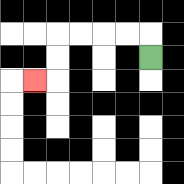{'start': '[6, 2]', 'end': '[1, 3]', 'path_directions': 'U,L,L,L,L,D,D,L', 'path_coordinates': '[[6, 2], [6, 1], [5, 1], [4, 1], [3, 1], [2, 1], [2, 2], [2, 3], [1, 3]]'}